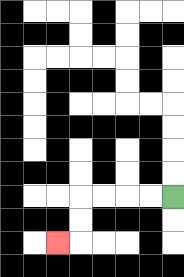{'start': '[7, 8]', 'end': '[2, 10]', 'path_directions': 'L,L,L,L,D,D,L', 'path_coordinates': '[[7, 8], [6, 8], [5, 8], [4, 8], [3, 8], [3, 9], [3, 10], [2, 10]]'}